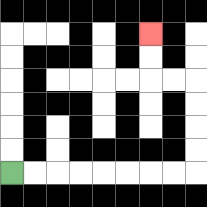{'start': '[0, 7]', 'end': '[6, 1]', 'path_directions': 'R,R,R,R,R,R,R,R,U,U,U,U,L,L,U,U', 'path_coordinates': '[[0, 7], [1, 7], [2, 7], [3, 7], [4, 7], [5, 7], [6, 7], [7, 7], [8, 7], [8, 6], [8, 5], [8, 4], [8, 3], [7, 3], [6, 3], [6, 2], [6, 1]]'}